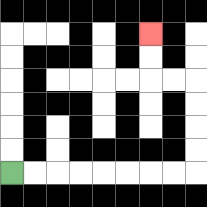{'start': '[0, 7]', 'end': '[6, 1]', 'path_directions': 'R,R,R,R,R,R,R,R,U,U,U,U,L,L,U,U', 'path_coordinates': '[[0, 7], [1, 7], [2, 7], [3, 7], [4, 7], [5, 7], [6, 7], [7, 7], [8, 7], [8, 6], [8, 5], [8, 4], [8, 3], [7, 3], [6, 3], [6, 2], [6, 1]]'}